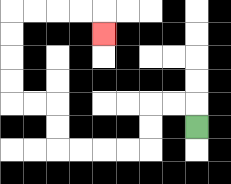{'start': '[8, 5]', 'end': '[4, 1]', 'path_directions': 'U,L,L,D,D,L,L,L,L,U,U,L,L,U,U,U,U,R,R,R,R,D', 'path_coordinates': '[[8, 5], [8, 4], [7, 4], [6, 4], [6, 5], [6, 6], [5, 6], [4, 6], [3, 6], [2, 6], [2, 5], [2, 4], [1, 4], [0, 4], [0, 3], [0, 2], [0, 1], [0, 0], [1, 0], [2, 0], [3, 0], [4, 0], [4, 1]]'}